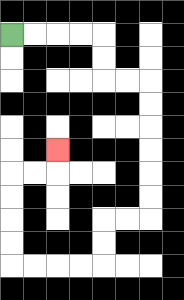{'start': '[0, 1]', 'end': '[2, 6]', 'path_directions': 'R,R,R,R,D,D,R,R,D,D,D,D,D,D,L,L,D,D,L,L,L,L,U,U,U,U,R,R,U', 'path_coordinates': '[[0, 1], [1, 1], [2, 1], [3, 1], [4, 1], [4, 2], [4, 3], [5, 3], [6, 3], [6, 4], [6, 5], [6, 6], [6, 7], [6, 8], [6, 9], [5, 9], [4, 9], [4, 10], [4, 11], [3, 11], [2, 11], [1, 11], [0, 11], [0, 10], [0, 9], [0, 8], [0, 7], [1, 7], [2, 7], [2, 6]]'}